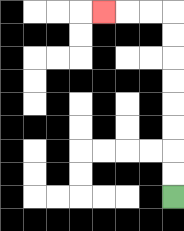{'start': '[7, 8]', 'end': '[4, 0]', 'path_directions': 'U,U,U,U,U,U,U,U,L,L,L', 'path_coordinates': '[[7, 8], [7, 7], [7, 6], [7, 5], [7, 4], [7, 3], [7, 2], [7, 1], [7, 0], [6, 0], [5, 0], [4, 0]]'}